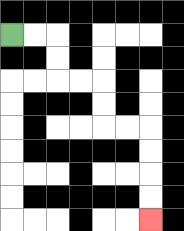{'start': '[0, 1]', 'end': '[6, 9]', 'path_directions': 'R,R,D,D,R,R,D,D,R,R,D,D,D,D', 'path_coordinates': '[[0, 1], [1, 1], [2, 1], [2, 2], [2, 3], [3, 3], [4, 3], [4, 4], [4, 5], [5, 5], [6, 5], [6, 6], [6, 7], [6, 8], [6, 9]]'}